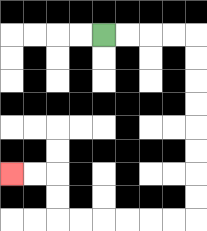{'start': '[4, 1]', 'end': '[0, 7]', 'path_directions': 'R,R,R,R,D,D,D,D,D,D,D,D,L,L,L,L,L,L,U,U,L,L', 'path_coordinates': '[[4, 1], [5, 1], [6, 1], [7, 1], [8, 1], [8, 2], [8, 3], [8, 4], [8, 5], [8, 6], [8, 7], [8, 8], [8, 9], [7, 9], [6, 9], [5, 9], [4, 9], [3, 9], [2, 9], [2, 8], [2, 7], [1, 7], [0, 7]]'}